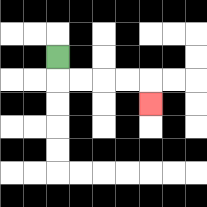{'start': '[2, 2]', 'end': '[6, 4]', 'path_directions': 'D,R,R,R,R,D', 'path_coordinates': '[[2, 2], [2, 3], [3, 3], [4, 3], [5, 3], [6, 3], [6, 4]]'}